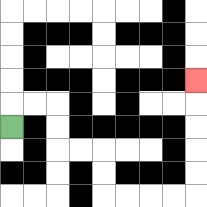{'start': '[0, 5]', 'end': '[8, 3]', 'path_directions': 'U,R,R,D,D,R,R,D,D,R,R,R,R,U,U,U,U,U', 'path_coordinates': '[[0, 5], [0, 4], [1, 4], [2, 4], [2, 5], [2, 6], [3, 6], [4, 6], [4, 7], [4, 8], [5, 8], [6, 8], [7, 8], [8, 8], [8, 7], [8, 6], [8, 5], [8, 4], [8, 3]]'}